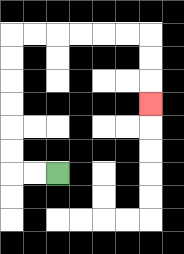{'start': '[2, 7]', 'end': '[6, 4]', 'path_directions': 'L,L,U,U,U,U,U,U,R,R,R,R,R,R,D,D,D', 'path_coordinates': '[[2, 7], [1, 7], [0, 7], [0, 6], [0, 5], [0, 4], [0, 3], [0, 2], [0, 1], [1, 1], [2, 1], [3, 1], [4, 1], [5, 1], [6, 1], [6, 2], [6, 3], [6, 4]]'}